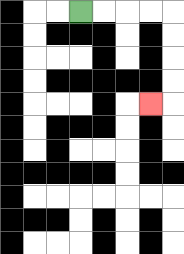{'start': '[3, 0]', 'end': '[6, 4]', 'path_directions': 'R,R,R,R,D,D,D,D,L', 'path_coordinates': '[[3, 0], [4, 0], [5, 0], [6, 0], [7, 0], [7, 1], [7, 2], [7, 3], [7, 4], [6, 4]]'}